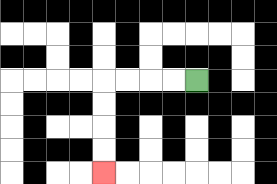{'start': '[8, 3]', 'end': '[4, 7]', 'path_directions': 'L,L,L,L,D,D,D,D', 'path_coordinates': '[[8, 3], [7, 3], [6, 3], [5, 3], [4, 3], [4, 4], [4, 5], [4, 6], [4, 7]]'}